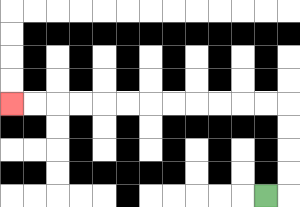{'start': '[11, 8]', 'end': '[0, 4]', 'path_directions': 'R,U,U,U,U,L,L,L,L,L,L,L,L,L,L,L,L', 'path_coordinates': '[[11, 8], [12, 8], [12, 7], [12, 6], [12, 5], [12, 4], [11, 4], [10, 4], [9, 4], [8, 4], [7, 4], [6, 4], [5, 4], [4, 4], [3, 4], [2, 4], [1, 4], [0, 4]]'}